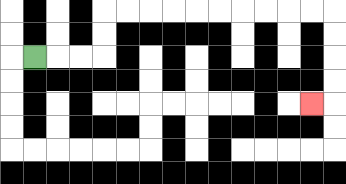{'start': '[1, 2]', 'end': '[13, 4]', 'path_directions': 'R,R,R,U,U,R,R,R,R,R,R,R,R,R,R,D,D,D,D,L', 'path_coordinates': '[[1, 2], [2, 2], [3, 2], [4, 2], [4, 1], [4, 0], [5, 0], [6, 0], [7, 0], [8, 0], [9, 0], [10, 0], [11, 0], [12, 0], [13, 0], [14, 0], [14, 1], [14, 2], [14, 3], [14, 4], [13, 4]]'}